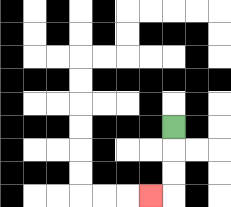{'start': '[7, 5]', 'end': '[6, 8]', 'path_directions': 'D,D,D,L', 'path_coordinates': '[[7, 5], [7, 6], [7, 7], [7, 8], [6, 8]]'}